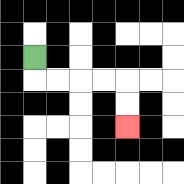{'start': '[1, 2]', 'end': '[5, 5]', 'path_directions': 'D,R,R,R,R,D,D', 'path_coordinates': '[[1, 2], [1, 3], [2, 3], [3, 3], [4, 3], [5, 3], [5, 4], [5, 5]]'}